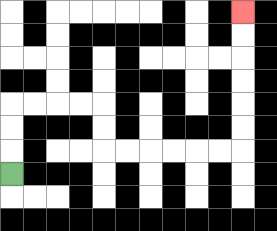{'start': '[0, 7]', 'end': '[10, 0]', 'path_directions': 'U,U,U,R,R,R,R,D,D,R,R,R,R,R,R,U,U,U,U,U,U', 'path_coordinates': '[[0, 7], [0, 6], [0, 5], [0, 4], [1, 4], [2, 4], [3, 4], [4, 4], [4, 5], [4, 6], [5, 6], [6, 6], [7, 6], [8, 6], [9, 6], [10, 6], [10, 5], [10, 4], [10, 3], [10, 2], [10, 1], [10, 0]]'}